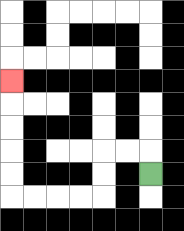{'start': '[6, 7]', 'end': '[0, 3]', 'path_directions': 'U,L,L,D,D,L,L,L,L,U,U,U,U,U', 'path_coordinates': '[[6, 7], [6, 6], [5, 6], [4, 6], [4, 7], [4, 8], [3, 8], [2, 8], [1, 8], [0, 8], [0, 7], [0, 6], [0, 5], [0, 4], [0, 3]]'}